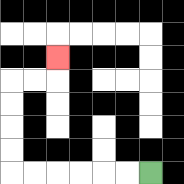{'start': '[6, 7]', 'end': '[2, 2]', 'path_directions': 'L,L,L,L,L,L,U,U,U,U,R,R,U', 'path_coordinates': '[[6, 7], [5, 7], [4, 7], [3, 7], [2, 7], [1, 7], [0, 7], [0, 6], [0, 5], [0, 4], [0, 3], [1, 3], [2, 3], [2, 2]]'}